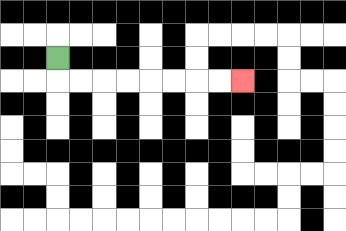{'start': '[2, 2]', 'end': '[10, 3]', 'path_directions': 'D,R,R,R,R,R,R,R,R', 'path_coordinates': '[[2, 2], [2, 3], [3, 3], [4, 3], [5, 3], [6, 3], [7, 3], [8, 3], [9, 3], [10, 3]]'}